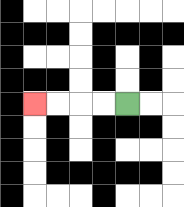{'start': '[5, 4]', 'end': '[1, 4]', 'path_directions': 'L,L,L,L', 'path_coordinates': '[[5, 4], [4, 4], [3, 4], [2, 4], [1, 4]]'}